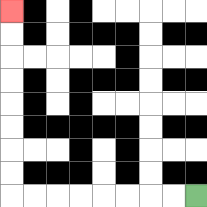{'start': '[8, 8]', 'end': '[0, 0]', 'path_directions': 'L,L,L,L,L,L,L,L,U,U,U,U,U,U,U,U', 'path_coordinates': '[[8, 8], [7, 8], [6, 8], [5, 8], [4, 8], [3, 8], [2, 8], [1, 8], [0, 8], [0, 7], [0, 6], [0, 5], [0, 4], [0, 3], [0, 2], [0, 1], [0, 0]]'}